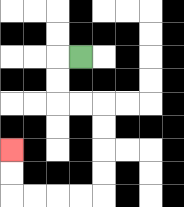{'start': '[3, 2]', 'end': '[0, 6]', 'path_directions': 'L,D,D,R,R,D,D,D,D,L,L,L,L,U,U', 'path_coordinates': '[[3, 2], [2, 2], [2, 3], [2, 4], [3, 4], [4, 4], [4, 5], [4, 6], [4, 7], [4, 8], [3, 8], [2, 8], [1, 8], [0, 8], [0, 7], [0, 6]]'}